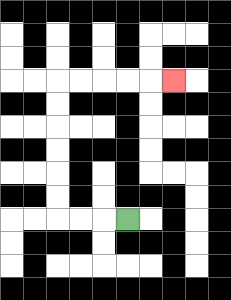{'start': '[5, 9]', 'end': '[7, 3]', 'path_directions': 'L,L,L,U,U,U,U,U,U,R,R,R,R,R', 'path_coordinates': '[[5, 9], [4, 9], [3, 9], [2, 9], [2, 8], [2, 7], [2, 6], [2, 5], [2, 4], [2, 3], [3, 3], [4, 3], [5, 3], [6, 3], [7, 3]]'}